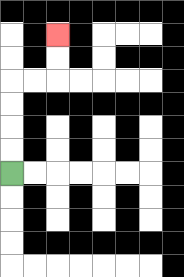{'start': '[0, 7]', 'end': '[2, 1]', 'path_directions': 'U,U,U,U,R,R,U,U', 'path_coordinates': '[[0, 7], [0, 6], [0, 5], [0, 4], [0, 3], [1, 3], [2, 3], [2, 2], [2, 1]]'}